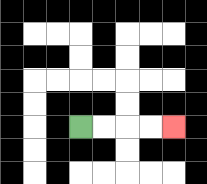{'start': '[3, 5]', 'end': '[7, 5]', 'path_directions': 'R,R,R,R', 'path_coordinates': '[[3, 5], [4, 5], [5, 5], [6, 5], [7, 5]]'}